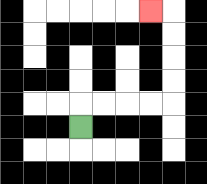{'start': '[3, 5]', 'end': '[6, 0]', 'path_directions': 'U,R,R,R,R,U,U,U,U,L', 'path_coordinates': '[[3, 5], [3, 4], [4, 4], [5, 4], [6, 4], [7, 4], [7, 3], [7, 2], [7, 1], [7, 0], [6, 0]]'}